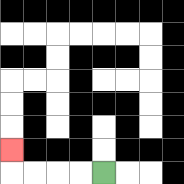{'start': '[4, 7]', 'end': '[0, 6]', 'path_directions': 'L,L,L,L,U', 'path_coordinates': '[[4, 7], [3, 7], [2, 7], [1, 7], [0, 7], [0, 6]]'}